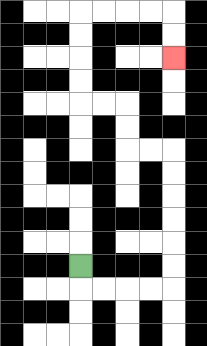{'start': '[3, 11]', 'end': '[7, 2]', 'path_directions': 'D,R,R,R,R,U,U,U,U,U,U,L,L,U,U,L,L,U,U,U,U,R,R,R,R,D,D', 'path_coordinates': '[[3, 11], [3, 12], [4, 12], [5, 12], [6, 12], [7, 12], [7, 11], [7, 10], [7, 9], [7, 8], [7, 7], [7, 6], [6, 6], [5, 6], [5, 5], [5, 4], [4, 4], [3, 4], [3, 3], [3, 2], [3, 1], [3, 0], [4, 0], [5, 0], [6, 0], [7, 0], [7, 1], [7, 2]]'}